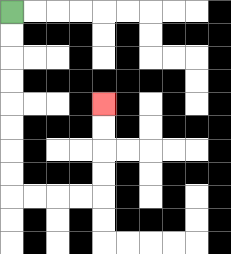{'start': '[0, 0]', 'end': '[4, 4]', 'path_directions': 'D,D,D,D,D,D,D,D,R,R,R,R,U,U,U,U', 'path_coordinates': '[[0, 0], [0, 1], [0, 2], [0, 3], [0, 4], [0, 5], [0, 6], [0, 7], [0, 8], [1, 8], [2, 8], [3, 8], [4, 8], [4, 7], [4, 6], [4, 5], [4, 4]]'}